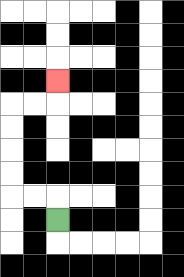{'start': '[2, 9]', 'end': '[2, 3]', 'path_directions': 'U,L,L,U,U,U,U,R,R,U', 'path_coordinates': '[[2, 9], [2, 8], [1, 8], [0, 8], [0, 7], [0, 6], [0, 5], [0, 4], [1, 4], [2, 4], [2, 3]]'}